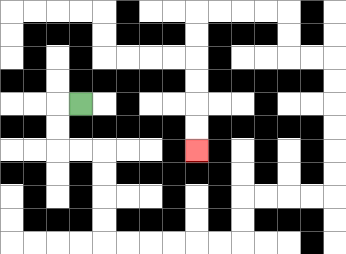{'start': '[3, 4]', 'end': '[8, 6]', 'path_directions': 'L,D,D,R,R,D,D,D,D,R,R,R,R,R,R,U,U,R,R,R,R,U,U,U,U,U,U,L,L,U,U,L,L,L,L,D,D,D,D,D,D', 'path_coordinates': '[[3, 4], [2, 4], [2, 5], [2, 6], [3, 6], [4, 6], [4, 7], [4, 8], [4, 9], [4, 10], [5, 10], [6, 10], [7, 10], [8, 10], [9, 10], [10, 10], [10, 9], [10, 8], [11, 8], [12, 8], [13, 8], [14, 8], [14, 7], [14, 6], [14, 5], [14, 4], [14, 3], [14, 2], [13, 2], [12, 2], [12, 1], [12, 0], [11, 0], [10, 0], [9, 0], [8, 0], [8, 1], [8, 2], [8, 3], [8, 4], [8, 5], [8, 6]]'}